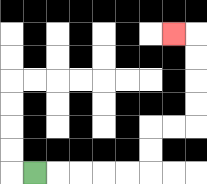{'start': '[1, 7]', 'end': '[7, 1]', 'path_directions': 'R,R,R,R,R,U,U,R,R,U,U,U,U,L', 'path_coordinates': '[[1, 7], [2, 7], [3, 7], [4, 7], [5, 7], [6, 7], [6, 6], [6, 5], [7, 5], [8, 5], [8, 4], [8, 3], [8, 2], [8, 1], [7, 1]]'}